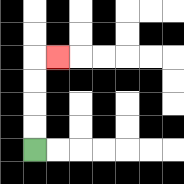{'start': '[1, 6]', 'end': '[2, 2]', 'path_directions': 'U,U,U,U,R', 'path_coordinates': '[[1, 6], [1, 5], [1, 4], [1, 3], [1, 2], [2, 2]]'}